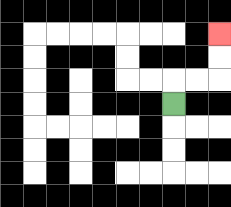{'start': '[7, 4]', 'end': '[9, 1]', 'path_directions': 'U,R,R,U,U', 'path_coordinates': '[[7, 4], [7, 3], [8, 3], [9, 3], [9, 2], [9, 1]]'}